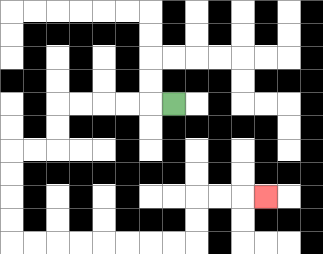{'start': '[7, 4]', 'end': '[11, 8]', 'path_directions': 'L,L,L,L,L,D,D,L,L,D,D,D,D,R,R,R,R,R,R,R,R,U,U,R,R,R', 'path_coordinates': '[[7, 4], [6, 4], [5, 4], [4, 4], [3, 4], [2, 4], [2, 5], [2, 6], [1, 6], [0, 6], [0, 7], [0, 8], [0, 9], [0, 10], [1, 10], [2, 10], [3, 10], [4, 10], [5, 10], [6, 10], [7, 10], [8, 10], [8, 9], [8, 8], [9, 8], [10, 8], [11, 8]]'}